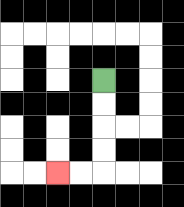{'start': '[4, 3]', 'end': '[2, 7]', 'path_directions': 'D,D,D,D,L,L', 'path_coordinates': '[[4, 3], [4, 4], [4, 5], [4, 6], [4, 7], [3, 7], [2, 7]]'}